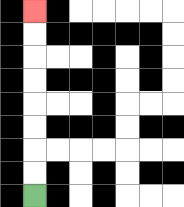{'start': '[1, 8]', 'end': '[1, 0]', 'path_directions': 'U,U,U,U,U,U,U,U', 'path_coordinates': '[[1, 8], [1, 7], [1, 6], [1, 5], [1, 4], [1, 3], [1, 2], [1, 1], [1, 0]]'}